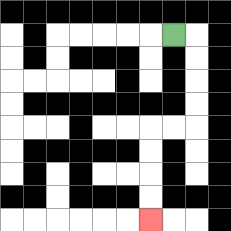{'start': '[7, 1]', 'end': '[6, 9]', 'path_directions': 'R,D,D,D,D,L,L,D,D,D,D', 'path_coordinates': '[[7, 1], [8, 1], [8, 2], [8, 3], [8, 4], [8, 5], [7, 5], [6, 5], [6, 6], [6, 7], [6, 8], [6, 9]]'}